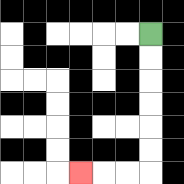{'start': '[6, 1]', 'end': '[3, 7]', 'path_directions': 'D,D,D,D,D,D,L,L,L', 'path_coordinates': '[[6, 1], [6, 2], [6, 3], [6, 4], [6, 5], [6, 6], [6, 7], [5, 7], [4, 7], [3, 7]]'}